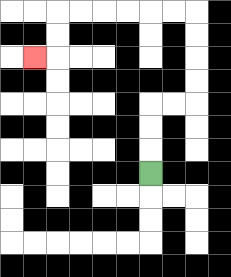{'start': '[6, 7]', 'end': '[1, 2]', 'path_directions': 'U,U,U,R,R,U,U,U,U,L,L,L,L,L,L,D,D,L', 'path_coordinates': '[[6, 7], [6, 6], [6, 5], [6, 4], [7, 4], [8, 4], [8, 3], [8, 2], [8, 1], [8, 0], [7, 0], [6, 0], [5, 0], [4, 0], [3, 0], [2, 0], [2, 1], [2, 2], [1, 2]]'}